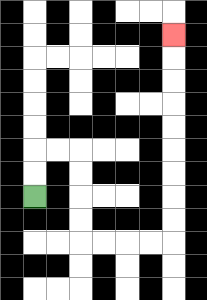{'start': '[1, 8]', 'end': '[7, 1]', 'path_directions': 'U,U,R,R,D,D,D,D,R,R,R,R,U,U,U,U,U,U,U,U,U', 'path_coordinates': '[[1, 8], [1, 7], [1, 6], [2, 6], [3, 6], [3, 7], [3, 8], [3, 9], [3, 10], [4, 10], [5, 10], [6, 10], [7, 10], [7, 9], [7, 8], [7, 7], [7, 6], [7, 5], [7, 4], [7, 3], [7, 2], [7, 1]]'}